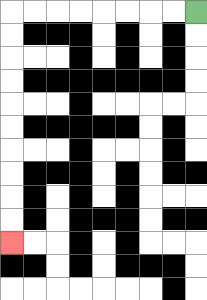{'start': '[8, 0]', 'end': '[0, 10]', 'path_directions': 'L,L,L,L,L,L,L,L,D,D,D,D,D,D,D,D,D,D', 'path_coordinates': '[[8, 0], [7, 0], [6, 0], [5, 0], [4, 0], [3, 0], [2, 0], [1, 0], [0, 0], [0, 1], [0, 2], [0, 3], [0, 4], [0, 5], [0, 6], [0, 7], [0, 8], [0, 9], [0, 10]]'}